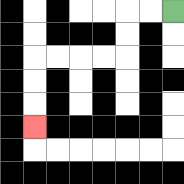{'start': '[7, 0]', 'end': '[1, 5]', 'path_directions': 'L,L,D,D,L,L,L,L,D,D,D', 'path_coordinates': '[[7, 0], [6, 0], [5, 0], [5, 1], [5, 2], [4, 2], [3, 2], [2, 2], [1, 2], [1, 3], [1, 4], [1, 5]]'}